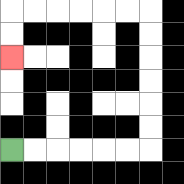{'start': '[0, 6]', 'end': '[0, 2]', 'path_directions': 'R,R,R,R,R,R,U,U,U,U,U,U,L,L,L,L,L,L,D,D', 'path_coordinates': '[[0, 6], [1, 6], [2, 6], [3, 6], [4, 6], [5, 6], [6, 6], [6, 5], [6, 4], [6, 3], [6, 2], [6, 1], [6, 0], [5, 0], [4, 0], [3, 0], [2, 0], [1, 0], [0, 0], [0, 1], [0, 2]]'}